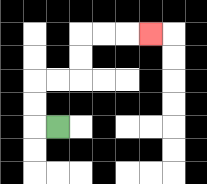{'start': '[2, 5]', 'end': '[6, 1]', 'path_directions': 'L,U,U,R,R,U,U,R,R,R', 'path_coordinates': '[[2, 5], [1, 5], [1, 4], [1, 3], [2, 3], [3, 3], [3, 2], [3, 1], [4, 1], [5, 1], [6, 1]]'}